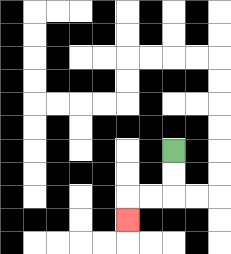{'start': '[7, 6]', 'end': '[5, 9]', 'path_directions': 'D,D,L,L,D', 'path_coordinates': '[[7, 6], [7, 7], [7, 8], [6, 8], [5, 8], [5, 9]]'}